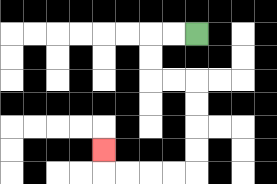{'start': '[8, 1]', 'end': '[4, 6]', 'path_directions': 'L,L,D,D,R,R,D,D,D,D,L,L,L,L,U', 'path_coordinates': '[[8, 1], [7, 1], [6, 1], [6, 2], [6, 3], [7, 3], [8, 3], [8, 4], [8, 5], [8, 6], [8, 7], [7, 7], [6, 7], [5, 7], [4, 7], [4, 6]]'}